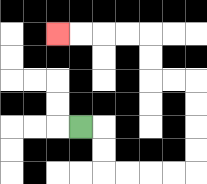{'start': '[3, 5]', 'end': '[2, 1]', 'path_directions': 'R,D,D,R,R,R,R,U,U,U,U,L,L,U,U,L,L,L,L', 'path_coordinates': '[[3, 5], [4, 5], [4, 6], [4, 7], [5, 7], [6, 7], [7, 7], [8, 7], [8, 6], [8, 5], [8, 4], [8, 3], [7, 3], [6, 3], [6, 2], [6, 1], [5, 1], [4, 1], [3, 1], [2, 1]]'}